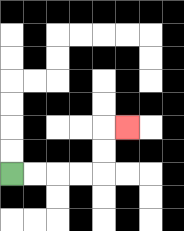{'start': '[0, 7]', 'end': '[5, 5]', 'path_directions': 'R,R,R,R,U,U,R', 'path_coordinates': '[[0, 7], [1, 7], [2, 7], [3, 7], [4, 7], [4, 6], [4, 5], [5, 5]]'}